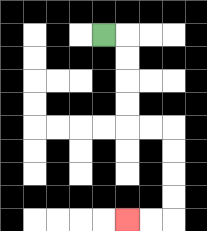{'start': '[4, 1]', 'end': '[5, 9]', 'path_directions': 'R,D,D,D,D,R,R,D,D,D,D,L,L', 'path_coordinates': '[[4, 1], [5, 1], [5, 2], [5, 3], [5, 4], [5, 5], [6, 5], [7, 5], [7, 6], [7, 7], [7, 8], [7, 9], [6, 9], [5, 9]]'}